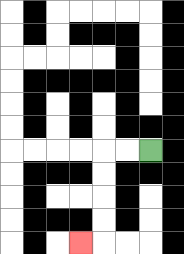{'start': '[6, 6]', 'end': '[3, 10]', 'path_directions': 'L,L,D,D,D,D,L', 'path_coordinates': '[[6, 6], [5, 6], [4, 6], [4, 7], [4, 8], [4, 9], [4, 10], [3, 10]]'}